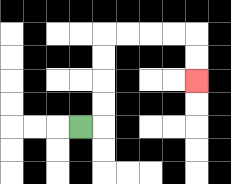{'start': '[3, 5]', 'end': '[8, 3]', 'path_directions': 'R,U,U,U,U,R,R,R,R,D,D', 'path_coordinates': '[[3, 5], [4, 5], [4, 4], [4, 3], [4, 2], [4, 1], [5, 1], [6, 1], [7, 1], [8, 1], [8, 2], [8, 3]]'}